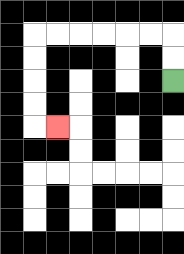{'start': '[7, 3]', 'end': '[2, 5]', 'path_directions': 'U,U,L,L,L,L,L,L,D,D,D,D,R', 'path_coordinates': '[[7, 3], [7, 2], [7, 1], [6, 1], [5, 1], [4, 1], [3, 1], [2, 1], [1, 1], [1, 2], [1, 3], [1, 4], [1, 5], [2, 5]]'}